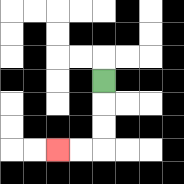{'start': '[4, 3]', 'end': '[2, 6]', 'path_directions': 'D,D,D,L,L', 'path_coordinates': '[[4, 3], [4, 4], [4, 5], [4, 6], [3, 6], [2, 6]]'}